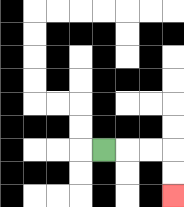{'start': '[4, 6]', 'end': '[7, 8]', 'path_directions': 'R,R,R,D,D', 'path_coordinates': '[[4, 6], [5, 6], [6, 6], [7, 6], [7, 7], [7, 8]]'}